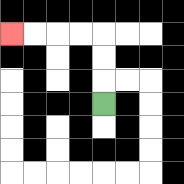{'start': '[4, 4]', 'end': '[0, 1]', 'path_directions': 'U,U,U,L,L,L,L', 'path_coordinates': '[[4, 4], [4, 3], [4, 2], [4, 1], [3, 1], [2, 1], [1, 1], [0, 1]]'}